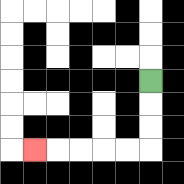{'start': '[6, 3]', 'end': '[1, 6]', 'path_directions': 'D,D,D,L,L,L,L,L', 'path_coordinates': '[[6, 3], [6, 4], [6, 5], [6, 6], [5, 6], [4, 6], [3, 6], [2, 6], [1, 6]]'}